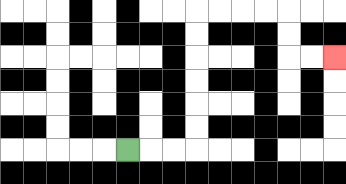{'start': '[5, 6]', 'end': '[14, 2]', 'path_directions': 'R,R,R,U,U,U,U,U,U,R,R,R,R,D,D,R,R', 'path_coordinates': '[[5, 6], [6, 6], [7, 6], [8, 6], [8, 5], [8, 4], [8, 3], [8, 2], [8, 1], [8, 0], [9, 0], [10, 0], [11, 0], [12, 0], [12, 1], [12, 2], [13, 2], [14, 2]]'}